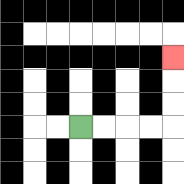{'start': '[3, 5]', 'end': '[7, 2]', 'path_directions': 'R,R,R,R,U,U,U', 'path_coordinates': '[[3, 5], [4, 5], [5, 5], [6, 5], [7, 5], [7, 4], [7, 3], [7, 2]]'}